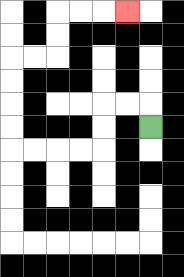{'start': '[6, 5]', 'end': '[5, 0]', 'path_directions': 'U,L,L,D,D,L,L,L,L,U,U,U,U,R,R,U,U,R,R,R', 'path_coordinates': '[[6, 5], [6, 4], [5, 4], [4, 4], [4, 5], [4, 6], [3, 6], [2, 6], [1, 6], [0, 6], [0, 5], [0, 4], [0, 3], [0, 2], [1, 2], [2, 2], [2, 1], [2, 0], [3, 0], [4, 0], [5, 0]]'}